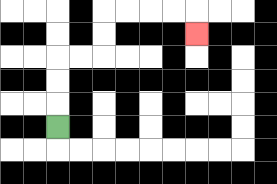{'start': '[2, 5]', 'end': '[8, 1]', 'path_directions': 'U,U,U,R,R,U,U,R,R,R,R,D', 'path_coordinates': '[[2, 5], [2, 4], [2, 3], [2, 2], [3, 2], [4, 2], [4, 1], [4, 0], [5, 0], [6, 0], [7, 0], [8, 0], [8, 1]]'}